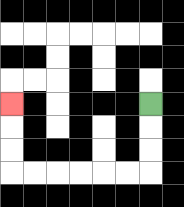{'start': '[6, 4]', 'end': '[0, 4]', 'path_directions': 'D,D,D,L,L,L,L,L,L,U,U,U', 'path_coordinates': '[[6, 4], [6, 5], [6, 6], [6, 7], [5, 7], [4, 7], [3, 7], [2, 7], [1, 7], [0, 7], [0, 6], [0, 5], [0, 4]]'}